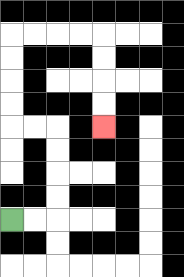{'start': '[0, 9]', 'end': '[4, 5]', 'path_directions': 'R,R,U,U,U,U,L,L,U,U,U,U,R,R,R,R,D,D,D,D', 'path_coordinates': '[[0, 9], [1, 9], [2, 9], [2, 8], [2, 7], [2, 6], [2, 5], [1, 5], [0, 5], [0, 4], [0, 3], [0, 2], [0, 1], [1, 1], [2, 1], [3, 1], [4, 1], [4, 2], [4, 3], [4, 4], [4, 5]]'}